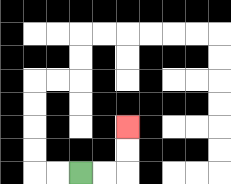{'start': '[3, 7]', 'end': '[5, 5]', 'path_directions': 'R,R,U,U', 'path_coordinates': '[[3, 7], [4, 7], [5, 7], [5, 6], [5, 5]]'}